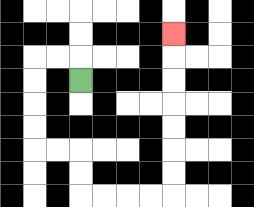{'start': '[3, 3]', 'end': '[7, 1]', 'path_directions': 'U,L,L,D,D,D,D,R,R,D,D,R,R,R,R,U,U,U,U,U,U,U', 'path_coordinates': '[[3, 3], [3, 2], [2, 2], [1, 2], [1, 3], [1, 4], [1, 5], [1, 6], [2, 6], [3, 6], [3, 7], [3, 8], [4, 8], [5, 8], [6, 8], [7, 8], [7, 7], [7, 6], [7, 5], [7, 4], [7, 3], [7, 2], [7, 1]]'}